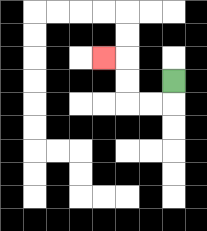{'start': '[7, 3]', 'end': '[4, 2]', 'path_directions': 'D,L,L,U,U,L', 'path_coordinates': '[[7, 3], [7, 4], [6, 4], [5, 4], [5, 3], [5, 2], [4, 2]]'}